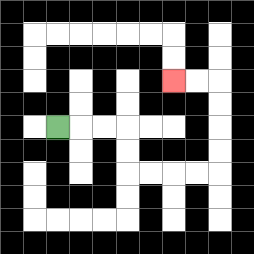{'start': '[2, 5]', 'end': '[7, 3]', 'path_directions': 'R,R,R,D,D,R,R,R,R,U,U,U,U,L,L', 'path_coordinates': '[[2, 5], [3, 5], [4, 5], [5, 5], [5, 6], [5, 7], [6, 7], [7, 7], [8, 7], [9, 7], [9, 6], [9, 5], [9, 4], [9, 3], [8, 3], [7, 3]]'}